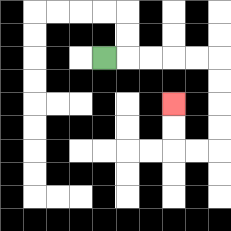{'start': '[4, 2]', 'end': '[7, 4]', 'path_directions': 'R,R,R,R,R,D,D,D,D,L,L,U,U', 'path_coordinates': '[[4, 2], [5, 2], [6, 2], [7, 2], [8, 2], [9, 2], [9, 3], [9, 4], [9, 5], [9, 6], [8, 6], [7, 6], [7, 5], [7, 4]]'}